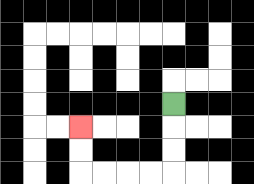{'start': '[7, 4]', 'end': '[3, 5]', 'path_directions': 'D,D,D,L,L,L,L,U,U', 'path_coordinates': '[[7, 4], [7, 5], [7, 6], [7, 7], [6, 7], [5, 7], [4, 7], [3, 7], [3, 6], [3, 5]]'}